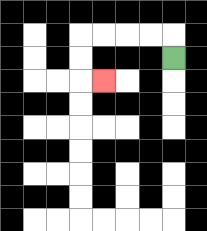{'start': '[7, 2]', 'end': '[4, 3]', 'path_directions': 'U,L,L,L,L,D,D,R', 'path_coordinates': '[[7, 2], [7, 1], [6, 1], [5, 1], [4, 1], [3, 1], [3, 2], [3, 3], [4, 3]]'}